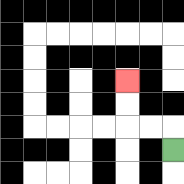{'start': '[7, 6]', 'end': '[5, 3]', 'path_directions': 'U,L,L,U,U', 'path_coordinates': '[[7, 6], [7, 5], [6, 5], [5, 5], [5, 4], [5, 3]]'}